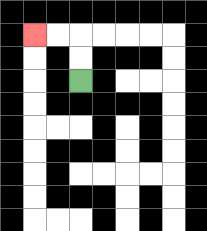{'start': '[3, 3]', 'end': '[1, 1]', 'path_directions': 'U,U,L,L', 'path_coordinates': '[[3, 3], [3, 2], [3, 1], [2, 1], [1, 1]]'}